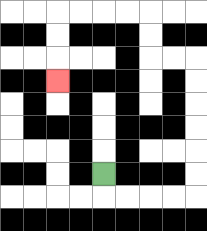{'start': '[4, 7]', 'end': '[2, 3]', 'path_directions': 'D,R,R,R,R,U,U,U,U,U,U,L,L,U,U,L,L,L,L,D,D,D', 'path_coordinates': '[[4, 7], [4, 8], [5, 8], [6, 8], [7, 8], [8, 8], [8, 7], [8, 6], [8, 5], [8, 4], [8, 3], [8, 2], [7, 2], [6, 2], [6, 1], [6, 0], [5, 0], [4, 0], [3, 0], [2, 0], [2, 1], [2, 2], [2, 3]]'}